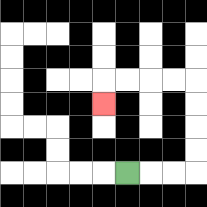{'start': '[5, 7]', 'end': '[4, 4]', 'path_directions': 'R,R,R,U,U,U,U,L,L,L,L,D', 'path_coordinates': '[[5, 7], [6, 7], [7, 7], [8, 7], [8, 6], [8, 5], [8, 4], [8, 3], [7, 3], [6, 3], [5, 3], [4, 3], [4, 4]]'}